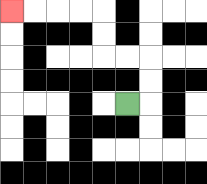{'start': '[5, 4]', 'end': '[0, 0]', 'path_directions': 'R,U,U,L,L,U,U,L,L,L,L', 'path_coordinates': '[[5, 4], [6, 4], [6, 3], [6, 2], [5, 2], [4, 2], [4, 1], [4, 0], [3, 0], [2, 0], [1, 0], [0, 0]]'}